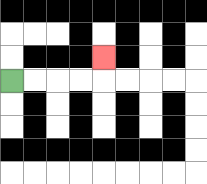{'start': '[0, 3]', 'end': '[4, 2]', 'path_directions': 'R,R,R,R,U', 'path_coordinates': '[[0, 3], [1, 3], [2, 3], [3, 3], [4, 3], [4, 2]]'}